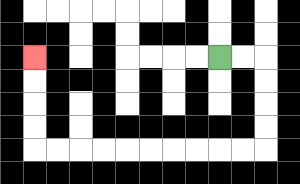{'start': '[9, 2]', 'end': '[1, 2]', 'path_directions': 'R,R,D,D,D,D,L,L,L,L,L,L,L,L,L,L,U,U,U,U', 'path_coordinates': '[[9, 2], [10, 2], [11, 2], [11, 3], [11, 4], [11, 5], [11, 6], [10, 6], [9, 6], [8, 6], [7, 6], [6, 6], [5, 6], [4, 6], [3, 6], [2, 6], [1, 6], [1, 5], [1, 4], [1, 3], [1, 2]]'}